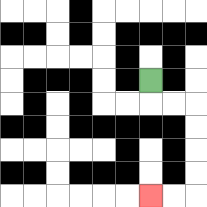{'start': '[6, 3]', 'end': '[6, 8]', 'path_directions': 'D,R,R,D,D,D,D,L,L', 'path_coordinates': '[[6, 3], [6, 4], [7, 4], [8, 4], [8, 5], [8, 6], [8, 7], [8, 8], [7, 8], [6, 8]]'}